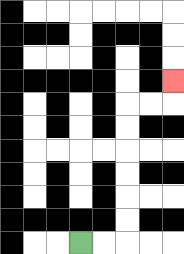{'start': '[3, 10]', 'end': '[7, 3]', 'path_directions': 'R,R,U,U,U,U,U,U,R,R,U', 'path_coordinates': '[[3, 10], [4, 10], [5, 10], [5, 9], [5, 8], [5, 7], [5, 6], [5, 5], [5, 4], [6, 4], [7, 4], [7, 3]]'}